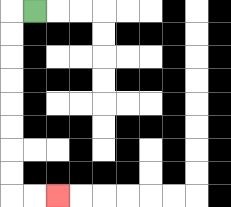{'start': '[1, 0]', 'end': '[2, 8]', 'path_directions': 'L,D,D,D,D,D,D,D,D,R,R', 'path_coordinates': '[[1, 0], [0, 0], [0, 1], [0, 2], [0, 3], [0, 4], [0, 5], [0, 6], [0, 7], [0, 8], [1, 8], [2, 8]]'}